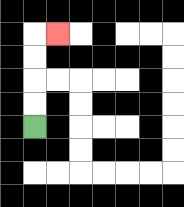{'start': '[1, 5]', 'end': '[2, 1]', 'path_directions': 'U,U,U,U,R', 'path_coordinates': '[[1, 5], [1, 4], [1, 3], [1, 2], [1, 1], [2, 1]]'}